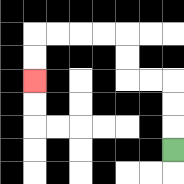{'start': '[7, 6]', 'end': '[1, 3]', 'path_directions': 'U,U,U,L,L,U,U,L,L,L,L,D,D', 'path_coordinates': '[[7, 6], [7, 5], [7, 4], [7, 3], [6, 3], [5, 3], [5, 2], [5, 1], [4, 1], [3, 1], [2, 1], [1, 1], [1, 2], [1, 3]]'}